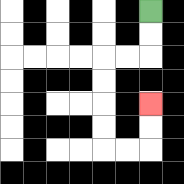{'start': '[6, 0]', 'end': '[6, 4]', 'path_directions': 'D,D,L,L,D,D,D,D,R,R,U,U', 'path_coordinates': '[[6, 0], [6, 1], [6, 2], [5, 2], [4, 2], [4, 3], [4, 4], [4, 5], [4, 6], [5, 6], [6, 6], [6, 5], [6, 4]]'}